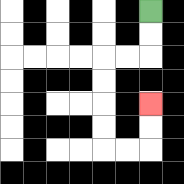{'start': '[6, 0]', 'end': '[6, 4]', 'path_directions': 'D,D,L,L,D,D,D,D,R,R,U,U', 'path_coordinates': '[[6, 0], [6, 1], [6, 2], [5, 2], [4, 2], [4, 3], [4, 4], [4, 5], [4, 6], [5, 6], [6, 6], [6, 5], [6, 4]]'}